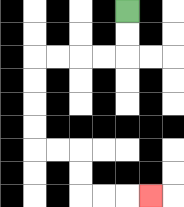{'start': '[5, 0]', 'end': '[6, 8]', 'path_directions': 'D,D,L,L,L,L,D,D,D,D,R,R,D,D,R,R,R', 'path_coordinates': '[[5, 0], [5, 1], [5, 2], [4, 2], [3, 2], [2, 2], [1, 2], [1, 3], [1, 4], [1, 5], [1, 6], [2, 6], [3, 6], [3, 7], [3, 8], [4, 8], [5, 8], [6, 8]]'}